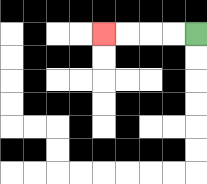{'start': '[8, 1]', 'end': '[4, 1]', 'path_directions': 'L,L,L,L', 'path_coordinates': '[[8, 1], [7, 1], [6, 1], [5, 1], [4, 1]]'}